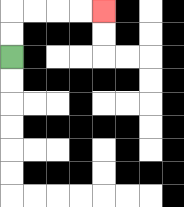{'start': '[0, 2]', 'end': '[4, 0]', 'path_directions': 'U,U,R,R,R,R', 'path_coordinates': '[[0, 2], [0, 1], [0, 0], [1, 0], [2, 0], [3, 0], [4, 0]]'}